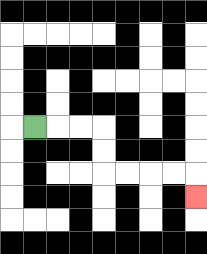{'start': '[1, 5]', 'end': '[8, 8]', 'path_directions': 'R,R,R,D,D,R,R,R,R,D', 'path_coordinates': '[[1, 5], [2, 5], [3, 5], [4, 5], [4, 6], [4, 7], [5, 7], [6, 7], [7, 7], [8, 7], [8, 8]]'}